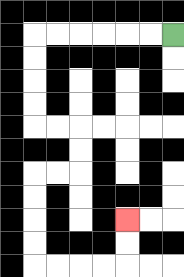{'start': '[7, 1]', 'end': '[5, 9]', 'path_directions': 'L,L,L,L,L,L,D,D,D,D,R,R,D,D,L,L,D,D,D,D,R,R,R,R,U,U', 'path_coordinates': '[[7, 1], [6, 1], [5, 1], [4, 1], [3, 1], [2, 1], [1, 1], [1, 2], [1, 3], [1, 4], [1, 5], [2, 5], [3, 5], [3, 6], [3, 7], [2, 7], [1, 7], [1, 8], [1, 9], [1, 10], [1, 11], [2, 11], [3, 11], [4, 11], [5, 11], [5, 10], [5, 9]]'}